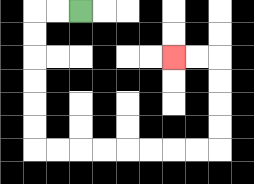{'start': '[3, 0]', 'end': '[7, 2]', 'path_directions': 'L,L,D,D,D,D,D,D,R,R,R,R,R,R,R,R,U,U,U,U,L,L', 'path_coordinates': '[[3, 0], [2, 0], [1, 0], [1, 1], [1, 2], [1, 3], [1, 4], [1, 5], [1, 6], [2, 6], [3, 6], [4, 6], [5, 6], [6, 6], [7, 6], [8, 6], [9, 6], [9, 5], [9, 4], [9, 3], [9, 2], [8, 2], [7, 2]]'}